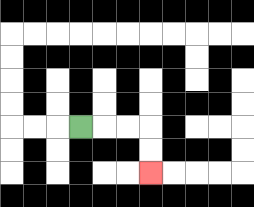{'start': '[3, 5]', 'end': '[6, 7]', 'path_directions': 'R,R,R,D,D', 'path_coordinates': '[[3, 5], [4, 5], [5, 5], [6, 5], [6, 6], [6, 7]]'}